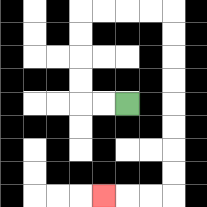{'start': '[5, 4]', 'end': '[4, 8]', 'path_directions': 'L,L,U,U,U,U,R,R,R,R,D,D,D,D,D,D,D,D,L,L,L', 'path_coordinates': '[[5, 4], [4, 4], [3, 4], [3, 3], [3, 2], [3, 1], [3, 0], [4, 0], [5, 0], [6, 0], [7, 0], [7, 1], [7, 2], [7, 3], [7, 4], [7, 5], [7, 6], [7, 7], [7, 8], [6, 8], [5, 8], [4, 8]]'}